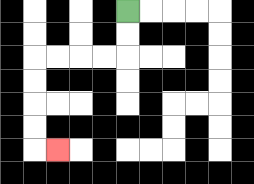{'start': '[5, 0]', 'end': '[2, 6]', 'path_directions': 'D,D,L,L,L,L,D,D,D,D,R', 'path_coordinates': '[[5, 0], [5, 1], [5, 2], [4, 2], [3, 2], [2, 2], [1, 2], [1, 3], [1, 4], [1, 5], [1, 6], [2, 6]]'}